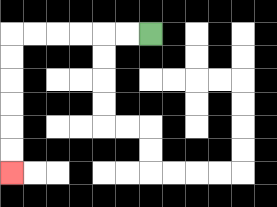{'start': '[6, 1]', 'end': '[0, 7]', 'path_directions': 'L,L,L,L,L,L,D,D,D,D,D,D', 'path_coordinates': '[[6, 1], [5, 1], [4, 1], [3, 1], [2, 1], [1, 1], [0, 1], [0, 2], [0, 3], [0, 4], [0, 5], [0, 6], [0, 7]]'}